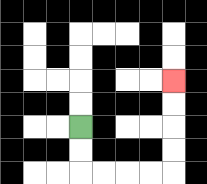{'start': '[3, 5]', 'end': '[7, 3]', 'path_directions': 'D,D,R,R,R,R,U,U,U,U', 'path_coordinates': '[[3, 5], [3, 6], [3, 7], [4, 7], [5, 7], [6, 7], [7, 7], [7, 6], [7, 5], [7, 4], [7, 3]]'}